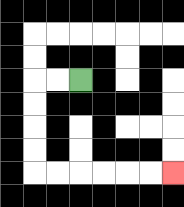{'start': '[3, 3]', 'end': '[7, 7]', 'path_directions': 'L,L,D,D,D,D,R,R,R,R,R,R', 'path_coordinates': '[[3, 3], [2, 3], [1, 3], [1, 4], [1, 5], [1, 6], [1, 7], [2, 7], [3, 7], [4, 7], [5, 7], [6, 7], [7, 7]]'}